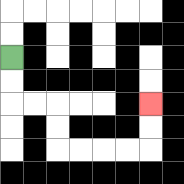{'start': '[0, 2]', 'end': '[6, 4]', 'path_directions': 'D,D,R,R,D,D,R,R,R,R,U,U', 'path_coordinates': '[[0, 2], [0, 3], [0, 4], [1, 4], [2, 4], [2, 5], [2, 6], [3, 6], [4, 6], [5, 6], [6, 6], [6, 5], [6, 4]]'}